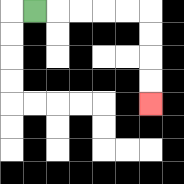{'start': '[1, 0]', 'end': '[6, 4]', 'path_directions': 'R,R,R,R,R,D,D,D,D', 'path_coordinates': '[[1, 0], [2, 0], [3, 0], [4, 0], [5, 0], [6, 0], [6, 1], [6, 2], [6, 3], [6, 4]]'}